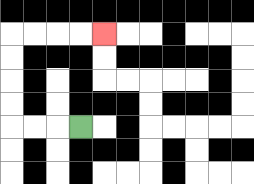{'start': '[3, 5]', 'end': '[4, 1]', 'path_directions': 'L,L,L,U,U,U,U,R,R,R,R', 'path_coordinates': '[[3, 5], [2, 5], [1, 5], [0, 5], [0, 4], [0, 3], [0, 2], [0, 1], [1, 1], [2, 1], [3, 1], [4, 1]]'}